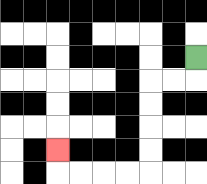{'start': '[8, 2]', 'end': '[2, 6]', 'path_directions': 'D,L,L,D,D,D,D,L,L,L,L,U', 'path_coordinates': '[[8, 2], [8, 3], [7, 3], [6, 3], [6, 4], [6, 5], [6, 6], [6, 7], [5, 7], [4, 7], [3, 7], [2, 7], [2, 6]]'}